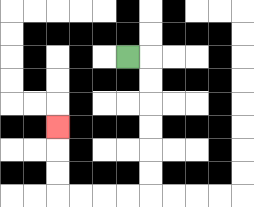{'start': '[5, 2]', 'end': '[2, 5]', 'path_directions': 'R,D,D,D,D,D,D,L,L,L,L,U,U,U', 'path_coordinates': '[[5, 2], [6, 2], [6, 3], [6, 4], [6, 5], [6, 6], [6, 7], [6, 8], [5, 8], [4, 8], [3, 8], [2, 8], [2, 7], [2, 6], [2, 5]]'}